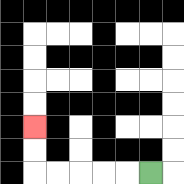{'start': '[6, 7]', 'end': '[1, 5]', 'path_directions': 'L,L,L,L,L,U,U', 'path_coordinates': '[[6, 7], [5, 7], [4, 7], [3, 7], [2, 7], [1, 7], [1, 6], [1, 5]]'}